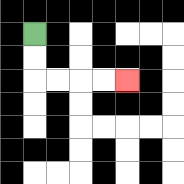{'start': '[1, 1]', 'end': '[5, 3]', 'path_directions': 'D,D,R,R,R,R', 'path_coordinates': '[[1, 1], [1, 2], [1, 3], [2, 3], [3, 3], [4, 3], [5, 3]]'}